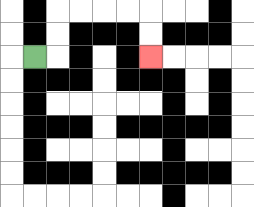{'start': '[1, 2]', 'end': '[6, 2]', 'path_directions': 'R,U,U,R,R,R,R,D,D', 'path_coordinates': '[[1, 2], [2, 2], [2, 1], [2, 0], [3, 0], [4, 0], [5, 0], [6, 0], [6, 1], [6, 2]]'}